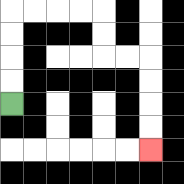{'start': '[0, 4]', 'end': '[6, 6]', 'path_directions': 'U,U,U,U,R,R,R,R,D,D,R,R,D,D,D,D', 'path_coordinates': '[[0, 4], [0, 3], [0, 2], [0, 1], [0, 0], [1, 0], [2, 0], [3, 0], [4, 0], [4, 1], [4, 2], [5, 2], [6, 2], [6, 3], [6, 4], [6, 5], [6, 6]]'}